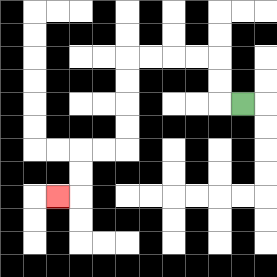{'start': '[10, 4]', 'end': '[2, 8]', 'path_directions': 'L,U,U,L,L,L,L,D,D,D,D,L,L,D,D,L', 'path_coordinates': '[[10, 4], [9, 4], [9, 3], [9, 2], [8, 2], [7, 2], [6, 2], [5, 2], [5, 3], [5, 4], [5, 5], [5, 6], [4, 6], [3, 6], [3, 7], [3, 8], [2, 8]]'}